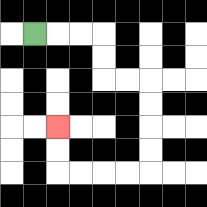{'start': '[1, 1]', 'end': '[2, 5]', 'path_directions': 'R,R,R,D,D,R,R,D,D,D,D,L,L,L,L,U,U', 'path_coordinates': '[[1, 1], [2, 1], [3, 1], [4, 1], [4, 2], [4, 3], [5, 3], [6, 3], [6, 4], [6, 5], [6, 6], [6, 7], [5, 7], [4, 7], [3, 7], [2, 7], [2, 6], [2, 5]]'}